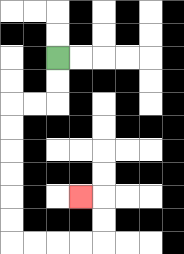{'start': '[2, 2]', 'end': '[3, 8]', 'path_directions': 'D,D,L,L,D,D,D,D,D,D,R,R,R,R,U,U,L', 'path_coordinates': '[[2, 2], [2, 3], [2, 4], [1, 4], [0, 4], [0, 5], [0, 6], [0, 7], [0, 8], [0, 9], [0, 10], [1, 10], [2, 10], [3, 10], [4, 10], [4, 9], [4, 8], [3, 8]]'}